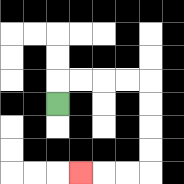{'start': '[2, 4]', 'end': '[3, 7]', 'path_directions': 'U,R,R,R,R,D,D,D,D,L,L,L', 'path_coordinates': '[[2, 4], [2, 3], [3, 3], [4, 3], [5, 3], [6, 3], [6, 4], [6, 5], [6, 6], [6, 7], [5, 7], [4, 7], [3, 7]]'}